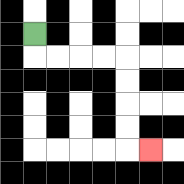{'start': '[1, 1]', 'end': '[6, 6]', 'path_directions': 'D,R,R,R,R,D,D,D,D,R', 'path_coordinates': '[[1, 1], [1, 2], [2, 2], [3, 2], [4, 2], [5, 2], [5, 3], [5, 4], [5, 5], [5, 6], [6, 6]]'}